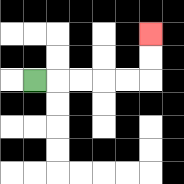{'start': '[1, 3]', 'end': '[6, 1]', 'path_directions': 'R,R,R,R,R,U,U', 'path_coordinates': '[[1, 3], [2, 3], [3, 3], [4, 3], [5, 3], [6, 3], [6, 2], [6, 1]]'}